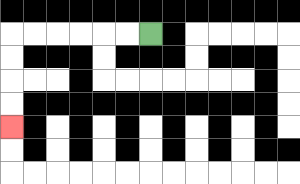{'start': '[6, 1]', 'end': '[0, 5]', 'path_directions': 'L,L,L,L,L,L,D,D,D,D', 'path_coordinates': '[[6, 1], [5, 1], [4, 1], [3, 1], [2, 1], [1, 1], [0, 1], [0, 2], [0, 3], [0, 4], [0, 5]]'}